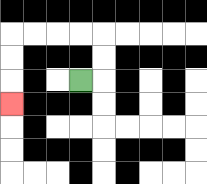{'start': '[3, 3]', 'end': '[0, 4]', 'path_directions': 'R,U,U,L,L,L,L,D,D,D', 'path_coordinates': '[[3, 3], [4, 3], [4, 2], [4, 1], [3, 1], [2, 1], [1, 1], [0, 1], [0, 2], [0, 3], [0, 4]]'}